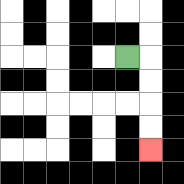{'start': '[5, 2]', 'end': '[6, 6]', 'path_directions': 'R,D,D,D,D', 'path_coordinates': '[[5, 2], [6, 2], [6, 3], [6, 4], [6, 5], [6, 6]]'}